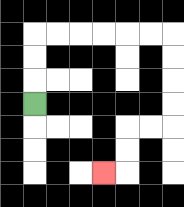{'start': '[1, 4]', 'end': '[4, 7]', 'path_directions': 'U,U,U,R,R,R,R,R,R,D,D,D,D,L,L,D,D,L', 'path_coordinates': '[[1, 4], [1, 3], [1, 2], [1, 1], [2, 1], [3, 1], [4, 1], [5, 1], [6, 1], [7, 1], [7, 2], [7, 3], [7, 4], [7, 5], [6, 5], [5, 5], [5, 6], [5, 7], [4, 7]]'}